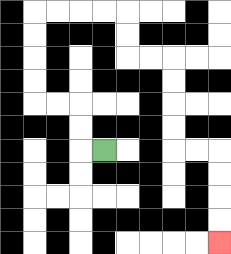{'start': '[4, 6]', 'end': '[9, 10]', 'path_directions': 'L,U,U,L,L,U,U,U,U,R,R,R,R,D,D,R,R,D,D,D,D,R,R,D,D,D,D', 'path_coordinates': '[[4, 6], [3, 6], [3, 5], [3, 4], [2, 4], [1, 4], [1, 3], [1, 2], [1, 1], [1, 0], [2, 0], [3, 0], [4, 0], [5, 0], [5, 1], [5, 2], [6, 2], [7, 2], [7, 3], [7, 4], [7, 5], [7, 6], [8, 6], [9, 6], [9, 7], [9, 8], [9, 9], [9, 10]]'}